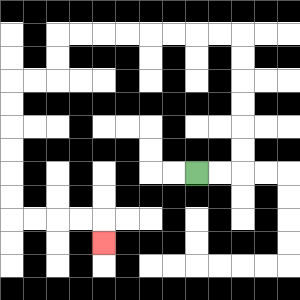{'start': '[8, 7]', 'end': '[4, 10]', 'path_directions': 'R,R,U,U,U,U,U,U,L,L,L,L,L,L,L,L,D,D,L,L,D,D,D,D,D,D,R,R,R,R,D', 'path_coordinates': '[[8, 7], [9, 7], [10, 7], [10, 6], [10, 5], [10, 4], [10, 3], [10, 2], [10, 1], [9, 1], [8, 1], [7, 1], [6, 1], [5, 1], [4, 1], [3, 1], [2, 1], [2, 2], [2, 3], [1, 3], [0, 3], [0, 4], [0, 5], [0, 6], [0, 7], [0, 8], [0, 9], [1, 9], [2, 9], [3, 9], [4, 9], [4, 10]]'}